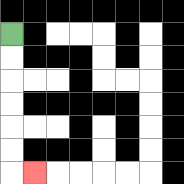{'start': '[0, 1]', 'end': '[1, 7]', 'path_directions': 'D,D,D,D,D,D,R', 'path_coordinates': '[[0, 1], [0, 2], [0, 3], [0, 4], [0, 5], [0, 6], [0, 7], [1, 7]]'}